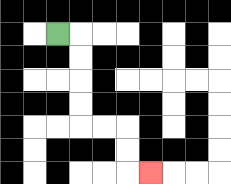{'start': '[2, 1]', 'end': '[6, 7]', 'path_directions': 'R,D,D,D,D,R,R,D,D,R', 'path_coordinates': '[[2, 1], [3, 1], [3, 2], [3, 3], [3, 4], [3, 5], [4, 5], [5, 5], [5, 6], [5, 7], [6, 7]]'}